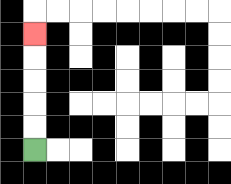{'start': '[1, 6]', 'end': '[1, 1]', 'path_directions': 'U,U,U,U,U', 'path_coordinates': '[[1, 6], [1, 5], [1, 4], [1, 3], [1, 2], [1, 1]]'}